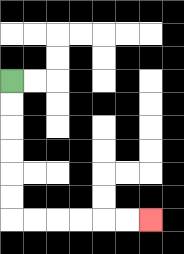{'start': '[0, 3]', 'end': '[6, 9]', 'path_directions': 'D,D,D,D,D,D,R,R,R,R,R,R', 'path_coordinates': '[[0, 3], [0, 4], [0, 5], [0, 6], [0, 7], [0, 8], [0, 9], [1, 9], [2, 9], [3, 9], [4, 9], [5, 9], [6, 9]]'}